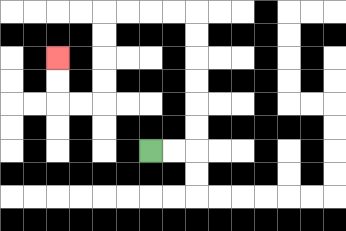{'start': '[6, 6]', 'end': '[2, 2]', 'path_directions': 'R,R,U,U,U,U,U,U,L,L,L,L,D,D,D,D,L,L,U,U', 'path_coordinates': '[[6, 6], [7, 6], [8, 6], [8, 5], [8, 4], [8, 3], [8, 2], [8, 1], [8, 0], [7, 0], [6, 0], [5, 0], [4, 0], [4, 1], [4, 2], [4, 3], [4, 4], [3, 4], [2, 4], [2, 3], [2, 2]]'}